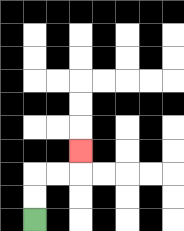{'start': '[1, 9]', 'end': '[3, 6]', 'path_directions': 'U,U,R,R,U', 'path_coordinates': '[[1, 9], [1, 8], [1, 7], [2, 7], [3, 7], [3, 6]]'}